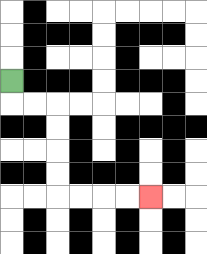{'start': '[0, 3]', 'end': '[6, 8]', 'path_directions': 'D,R,R,D,D,D,D,R,R,R,R', 'path_coordinates': '[[0, 3], [0, 4], [1, 4], [2, 4], [2, 5], [2, 6], [2, 7], [2, 8], [3, 8], [4, 8], [5, 8], [6, 8]]'}